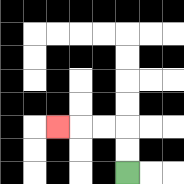{'start': '[5, 7]', 'end': '[2, 5]', 'path_directions': 'U,U,L,L,L', 'path_coordinates': '[[5, 7], [5, 6], [5, 5], [4, 5], [3, 5], [2, 5]]'}